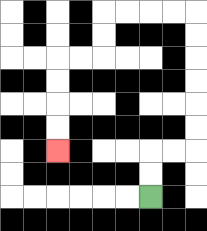{'start': '[6, 8]', 'end': '[2, 6]', 'path_directions': 'U,U,R,R,U,U,U,U,U,U,L,L,L,L,D,D,L,L,D,D,D,D', 'path_coordinates': '[[6, 8], [6, 7], [6, 6], [7, 6], [8, 6], [8, 5], [8, 4], [8, 3], [8, 2], [8, 1], [8, 0], [7, 0], [6, 0], [5, 0], [4, 0], [4, 1], [4, 2], [3, 2], [2, 2], [2, 3], [2, 4], [2, 5], [2, 6]]'}